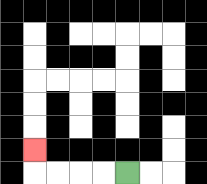{'start': '[5, 7]', 'end': '[1, 6]', 'path_directions': 'L,L,L,L,U', 'path_coordinates': '[[5, 7], [4, 7], [3, 7], [2, 7], [1, 7], [1, 6]]'}